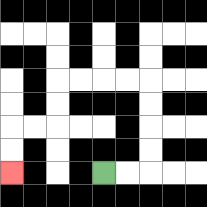{'start': '[4, 7]', 'end': '[0, 7]', 'path_directions': 'R,R,U,U,U,U,L,L,L,L,D,D,L,L,D,D', 'path_coordinates': '[[4, 7], [5, 7], [6, 7], [6, 6], [6, 5], [6, 4], [6, 3], [5, 3], [4, 3], [3, 3], [2, 3], [2, 4], [2, 5], [1, 5], [0, 5], [0, 6], [0, 7]]'}